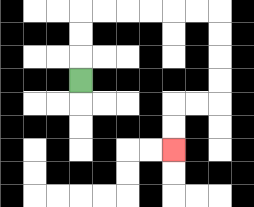{'start': '[3, 3]', 'end': '[7, 6]', 'path_directions': 'U,U,U,R,R,R,R,R,R,D,D,D,D,L,L,D,D', 'path_coordinates': '[[3, 3], [3, 2], [3, 1], [3, 0], [4, 0], [5, 0], [6, 0], [7, 0], [8, 0], [9, 0], [9, 1], [9, 2], [9, 3], [9, 4], [8, 4], [7, 4], [7, 5], [7, 6]]'}